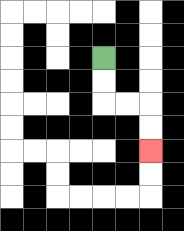{'start': '[4, 2]', 'end': '[6, 6]', 'path_directions': 'D,D,R,R,D,D', 'path_coordinates': '[[4, 2], [4, 3], [4, 4], [5, 4], [6, 4], [6, 5], [6, 6]]'}